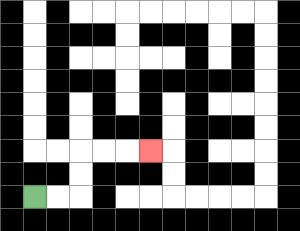{'start': '[1, 8]', 'end': '[6, 6]', 'path_directions': 'R,R,U,U,R,R,R', 'path_coordinates': '[[1, 8], [2, 8], [3, 8], [3, 7], [3, 6], [4, 6], [5, 6], [6, 6]]'}